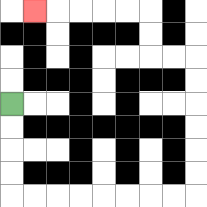{'start': '[0, 4]', 'end': '[1, 0]', 'path_directions': 'D,D,D,D,R,R,R,R,R,R,R,R,U,U,U,U,U,U,L,L,U,U,L,L,L,L,L', 'path_coordinates': '[[0, 4], [0, 5], [0, 6], [0, 7], [0, 8], [1, 8], [2, 8], [3, 8], [4, 8], [5, 8], [6, 8], [7, 8], [8, 8], [8, 7], [8, 6], [8, 5], [8, 4], [8, 3], [8, 2], [7, 2], [6, 2], [6, 1], [6, 0], [5, 0], [4, 0], [3, 0], [2, 0], [1, 0]]'}